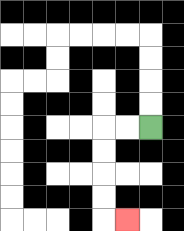{'start': '[6, 5]', 'end': '[5, 9]', 'path_directions': 'L,L,D,D,D,D,R', 'path_coordinates': '[[6, 5], [5, 5], [4, 5], [4, 6], [4, 7], [4, 8], [4, 9], [5, 9]]'}